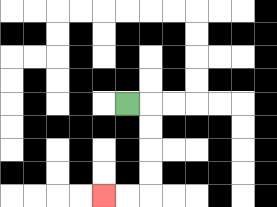{'start': '[5, 4]', 'end': '[4, 8]', 'path_directions': 'R,D,D,D,D,L,L', 'path_coordinates': '[[5, 4], [6, 4], [6, 5], [6, 6], [6, 7], [6, 8], [5, 8], [4, 8]]'}